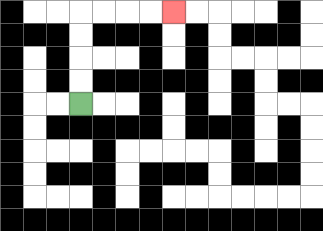{'start': '[3, 4]', 'end': '[7, 0]', 'path_directions': 'U,U,U,U,R,R,R,R', 'path_coordinates': '[[3, 4], [3, 3], [3, 2], [3, 1], [3, 0], [4, 0], [5, 0], [6, 0], [7, 0]]'}